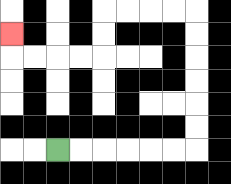{'start': '[2, 6]', 'end': '[0, 1]', 'path_directions': 'R,R,R,R,R,R,U,U,U,U,U,U,L,L,L,L,D,D,L,L,L,L,U', 'path_coordinates': '[[2, 6], [3, 6], [4, 6], [5, 6], [6, 6], [7, 6], [8, 6], [8, 5], [8, 4], [8, 3], [8, 2], [8, 1], [8, 0], [7, 0], [6, 0], [5, 0], [4, 0], [4, 1], [4, 2], [3, 2], [2, 2], [1, 2], [0, 2], [0, 1]]'}